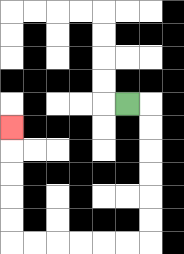{'start': '[5, 4]', 'end': '[0, 5]', 'path_directions': 'R,D,D,D,D,D,D,L,L,L,L,L,L,U,U,U,U,U', 'path_coordinates': '[[5, 4], [6, 4], [6, 5], [6, 6], [6, 7], [6, 8], [6, 9], [6, 10], [5, 10], [4, 10], [3, 10], [2, 10], [1, 10], [0, 10], [0, 9], [0, 8], [0, 7], [0, 6], [0, 5]]'}